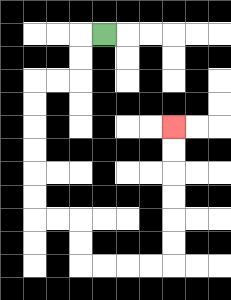{'start': '[4, 1]', 'end': '[7, 5]', 'path_directions': 'L,D,D,L,L,D,D,D,D,D,D,R,R,D,D,R,R,R,R,U,U,U,U,U,U', 'path_coordinates': '[[4, 1], [3, 1], [3, 2], [3, 3], [2, 3], [1, 3], [1, 4], [1, 5], [1, 6], [1, 7], [1, 8], [1, 9], [2, 9], [3, 9], [3, 10], [3, 11], [4, 11], [5, 11], [6, 11], [7, 11], [7, 10], [7, 9], [7, 8], [7, 7], [7, 6], [7, 5]]'}